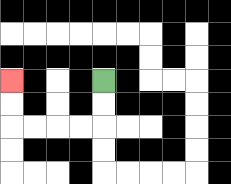{'start': '[4, 3]', 'end': '[0, 3]', 'path_directions': 'D,D,L,L,L,L,U,U', 'path_coordinates': '[[4, 3], [4, 4], [4, 5], [3, 5], [2, 5], [1, 5], [0, 5], [0, 4], [0, 3]]'}